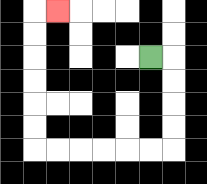{'start': '[6, 2]', 'end': '[2, 0]', 'path_directions': 'R,D,D,D,D,L,L,L,L,L,L,U,U,U,U,U,U,R', 'path_coordinates': '[[6, 2], [7, 2], [7, 3], [7, 4], [7, 5], [7, 6], [6, 6], [5, 6], [4, 6], [3, 6], [2, 6], [1, 6], [1, 5], [1, 4], [1, 3], [1, 2], [1, 1], [1, 0], [2, 0]]'}